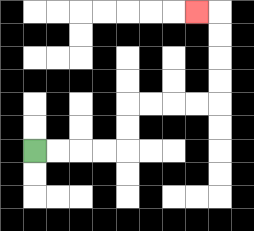{'start': '[1, 6]', 'end': '[8, 0]', 'path_directions': 'R,R,R,R,U,U,R,R,R,R,U,U,U,U,L', 'path_coordinates': '[[1, 6], [2, 6], [3, 6], [4, 6], [5, 6], [5, 5], [5, 4], [6, 4], [7, 4], [8, 4], [9, 4], [9, 3], [9, 2], [9, 1], [9, 0], [8, 0]]'}